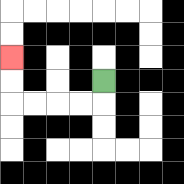{'start': '[4, 3]', 'end': '[0, 2]', 'path_directions': 'D,L,L,L,L,U,U', 'path_coordinates': '[[4, 3], [4, 4], [3, 4], [2, 4], [1, 4], [0, 4], [0, 3], [0, 2]]'}